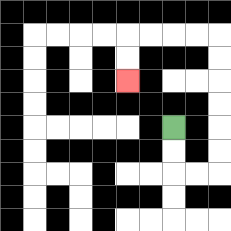{'start': '[7, 5]', 'end': '[5, 3]', 'path_directions': 'D,D,R,R,U,U,U,U,U,U,L,L,L,L,D,D', 'path_coordinates': '[[7, 5], [7, 6], [7, 7], [8, 7], [9, 7], [9, 6], [9, 5], [9, 4], [9, 3], [9, 2], [9, 1], [8, 1], [7, 1], [6, 1], [5, 1], [5, 2], [5, 3]]'}